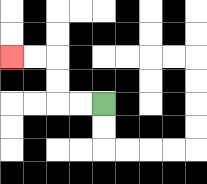{'start': '[4, 4]', 'end': '[0, 2]', 'path_directions': 'L,L,U,U,L,L', 'path_coordinates': '[[4, 4], [3, 4], [2, 4], [2, 3], [2, 2], [1, 2], [0, 2]]'}